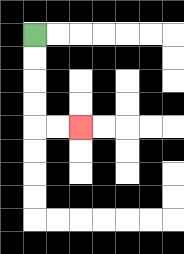{'start': '[1, 1]', 'end': '[3, 5]', 'path_directions': 'D,D,D,D,R,R', 'path_coordinates': '[[1, 1], [1, 2], [1, 3], [1, 4], [1, 5], [2, 5], [3, 5]]'}